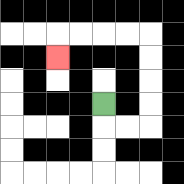{'start': '[4, 4]', 'end': '[2, 2]', 'path_directions': 'D,R,R,U,U,U,U,L,L,L,L,D', 'path_coordinates': '[[4, 4], [4, 5], [5, 5], [6, 5], [6, 4], [6, 3], [6, 2], [6, 1], [5, 1], [4, 1], [3, 1], [2, 1], [2, 2]]'}